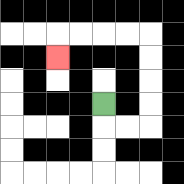{'start': '[4, 4]', 'end': '[2, 2]', 'path_directions': 'D,R,R,U,U,U,U,L,L,L,L,D', 'path_coordinates': '[[4, 4], [4, 5], [5, 5], [6, 5], [6, 4], [6, 3], [6, 2], [6, 1], [5, 1], [4, 1], [3, 1], [2, 1], [2, 2]]'}